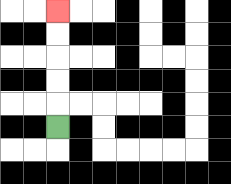{'start': '[2, 5]', 'end': '[2, 0]', 'path_directions': 'U,U,U,U,U', 'path_coordinates': '[[2, 5], [2, 4], [2, 3], [2, 2], [2, 1], [2, 0]]'}